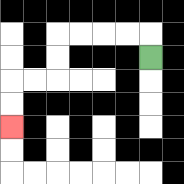{'start': '[6, 2]', 'end': '[0, 5]', 'path_directions': 'U,L,L,L,L,D,D,L,L,D,D', 'path_coordinates': '[[6, 2], [6, 1], [5, 1], [4, 1], [3, 1], [2, 1], [2, 2], [2, 3], [1, 3], [0, 3], [0, 4], [0, 5]]'}